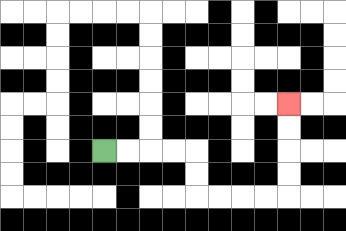{'start': '[4, 6]', 'end': '[12, 4]', 'path_directions': 'R,R,R,R,D,D,R,R,R,R,U,U,U,U', 'path_coordinates': '[[4, 6], [5, 6], [6, 6], [7, 6], [8, 6], [8, 7], [8, 8], [9, 8], [10, 8], [11, 8], [12, 8], [12, 7], [12, 6], [12, 5], [12, 4]]'}